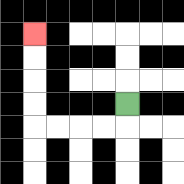{'start': '[5, 4]', 'end': '[1, 1]', 'path_directions': 'D,L,L,L,L,U,U,U,U', 'path_coordinates': '[[5, 4], [5, 5], [4, 5], [3, 5], [2, 5], [1, 5], [1, 4], [1, 3], [1, 2], [1, 1]]'}